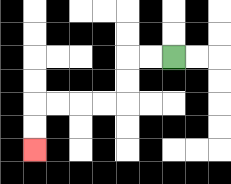{'start': '[7, 2]', 'end': '[1, 6]', 'path_directions': 'L,L,D,D,L,L,L,L,D,D', 'path_coordinates': '[[7, 2], [6, 2], [5, 2], [5, 3], [5, 4], [4, 4], [3, 4], [2, 4], [1, 4], [1, 5], [1, 6]]'}